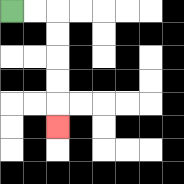{'start': '[0, 0]', 'end': '[2, 5]', 'path_directions': 'R,R,D,D,D,D,D', 'path_coordinates': '[[0, 0], [1, 0], [2, 0], [2, 1], [2, 2], [2, 3], [2, 4], [2, 5]]'}